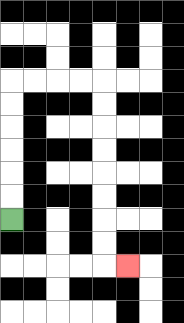{'start': '[0, 9]', 'end': '[5, 11]', 'path_directions': 'U,U,U,U,U,U,R,R,R,R,D,D,D,D,D,D,D,D,R', 'path_coordinates': '[[0, 9], [0, 8], [0, 7], [0, 6], [0, 5], [0, 4], [0, 3], [1, 3], [2, 3], [3, 3], [4, 3], [4, 4], [4, 5], [4, 6], [4, 7], [4, 8], [4, 9], [4, 10], [4, 11], [5, 11]]'}